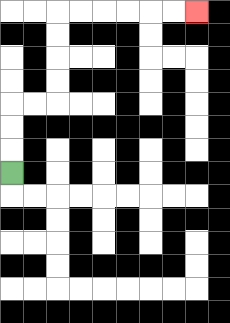{'start': '[0, 7]', 'end': '[8, 0]', 'path_directions': 'U,U,U,R,R,U,U,U,U,R,R,R,R,R,R', 'path_coordinates': '[[0, 7], [0, 6], [0, 5], [0, 4], [1, 4], [2, 4], [2, 3], [2, 2], [2, 1], [2, 0], [3, 0], [4, 0], [5, 0], [6, 0], [7, 0], [8, 0]]'}